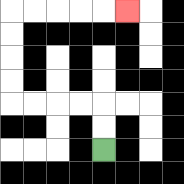{'start': '[4, 6]', 'end': '[5, 0]', 'path_directions': 'U,U,L,L,L,L,U,U,U,U,R,R,R,R,R', 'path_coordinates': '[[4, 6], [4, 5], [4, 4], [3, 4], [2, 4], [1, 4], [0, 4], [0, 3], [0, 2], [0, 1], [0, 0], [1, 0], [2, 0], [3, 0], [4, 0], [5, 0]]'}